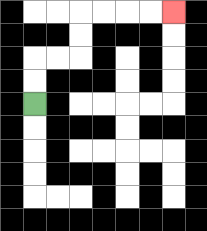{'start': '[1, 4]', 'end': '[7, 0]', 'path_directions': 'U,U,R,R,U,U,R,R,R,R', 'path_coordinates': '[[1, 4], [1, 3], [1, 2], [2, 2], [3, 2], [3, 1], [3, 0], [4, 0], [5, 0], [6, 0], [7, 0]]'}